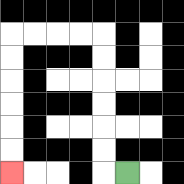{'start': '[5, 7]', 'end': '[0, 7]', 'path_directions': 'L,U,U,U,U,U,U,L,L,L,L,D,D,D,D,D,D', 'path_coordinates': '[[5, 7], [4, 7], [4, 6], [4, 5], [4, 4], [4, 3], [4, 2], [4, 1], [3, 1], [2, 1], [1, 1], [0, 1], [0, 2], [0, 3], [0, 4], [0, 5], [0, 6], [0, 7]]'}